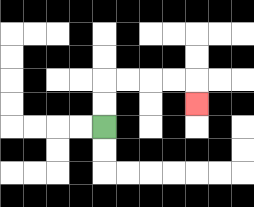{'start': '[4, 5]', 'end': '[8, 4]', 'path_directions': 'U,U,R,R,R,R,D', 'path_coordinates': '[[4, 5], [4, 4], [4, 3], [5, 3], [6, 3], [7, 3], [8, 3], [8, 4]]'}